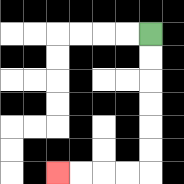{'start': '[6, 1]', 'end': '[2, 7]', 'path_directions': 'D,D,D,D,D,D,L,L,L,L', 'path_coordinates': '[[6, 1], [6, 2], [6, 3], [6, 4], [6, 5], [6, 6], [6, 7], [5, 7], [4, 7], [3, 7], [2, 7]]'}